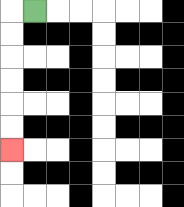{'start': '[1, 0]', 'end': '[0, 6]', 'path_directions': 'L,D,D,D,D,D,D', 'path_coordinates': '[[1, 0], [0, 0], [0, 1], [0, 2], [0, 3], [0, 4], [0, 5], [0, 6]]'}